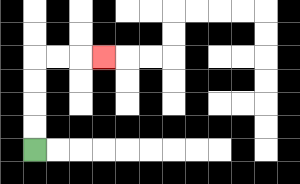{'start': '[1, 6]', 'end': '[4, 2]', 'path_directions': 'U,U,U,U,R,R,R', 'path_coordinates': '[[1, 6], [1, 5], [1, 4], [1, 3], [1, 2], [2, 2], [3, 2], [4, 2]]'}